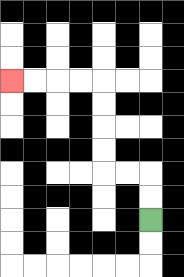{'start': '[6, 9]', 'end': '[0, 3]', 'path_directions': 'U,U,L,L,U,U,U,U,L,L,L,L', 'path_coordinates': '[[6, 9], [6, 8], [6, 7], [5, 7], [4, 7], [4, 6], [4, 5], [4, 4], [4, 3], [3, 3], [2, 3], [1, 3], [0, 3]]'}